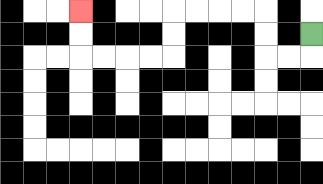{'start': '[13, 1]', 'end': '[3, 0]', 'path_directions': 'D,L,L,U,U,L,L,L,L,D,D,L,L,L,L,U,U', 'path_coordinates': '[[13, 1], [13, 2], [12, 2], [11, 2], [11, 1], [11, 0], [10, 0], [9, 0], [8, 0], [7, 0], [7, 1], [7, 2], [6, 2], [5, 2], [4, 2], [3, 2], [3, 1], [3, 0]]'}